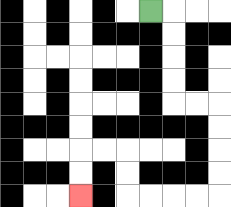{'start': '[6, 0]', 'end': '[3, 8]', 'path_directions': 'R,D,D,D,D,R,R,D,D,D,D,L,L,L,L,U,U,L,L,D,D', 'path_coordinates': '[[6, 0], [7, 0], [7, 1], [7, 2], [7, 3], [7, 4], [8, 4], [9, 4], [9, 5], [9, 6], [9, 7], [9, 8], [8, 8], [7, 8], [6, 8], [5, 8], [5, 7], [5, 6], [4, 6], [3, 6], [3, 7], [3, 8]]'}